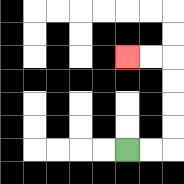{'start': '[5, 6]', 'end': '[5, 2]', 'path_directions': 'R,R,U,U,U,U,L,L', 'path_coordinates': '[[5, 6], [6, 6], [7, 6], [7, 5], [7, 4], [7, 3], [7, 2], [6, 2], [5, 2]]'}